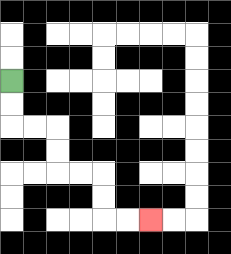{'start': '[0, 3]', 'end': '[6, 9]', 'path_directions': 'D,D,R,R,D,D,R,R,D,D,R,R', 'path_coordinates': '[[0, 3], [0, 4], [0, 5], [1, 5], [2, 5], [2, 6], [2, 7], [3, 7], [4, 7], [4, 8], [4, 9], [5, 9], [6, 9]]'}